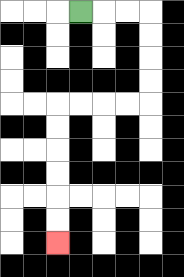{'start': '[3, 0]', 'end': '[2, 10]', 'path_directions': 'R,R,R,D,D,D,D,L,L,L,L,D,D,D,D,D,D', 'path_coordinates': '[[3, 0], [4, 0], [5, 0], [6, 0], [6, 1], [6, 2], [6, 3], [6, 4], [5, 4], [4, 4], [3, 4], [2, 4], [2, 5], [2, 6], [2, 7], [2, 8], [2, 9], [2, 10]]'}